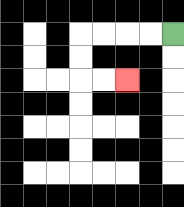{'start': '[7, 1]', 'end': '[5, 3]', 'path_directions': 'L,L,L,L,D,D,R,R', 'path_coordinates': '[[7, 1], [6, 1], [5, 1], [4, 1], [3, 1], [3, 2], [3, 3], [4, 3], [5, 3]]'}